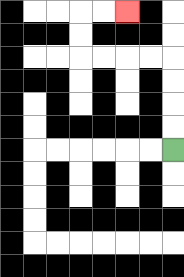{'start': '[7, 6]', 'end': '[5, 0]', 'path_directions': 'U,U,U,U,L,L,L,L,U,U,R,R', 'path_coordinates': '[[7, 6], [7, 5], [7, 4], [7, 3], [7, 2], [6, 2], [5, 2], [4, 2], [3, 2], [3, 1], [3, 0], [4, 0], [5, 0]]'}